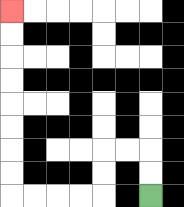{'start': '[6, 8]', 'end': '[0, 0]', 'path_directions': 'U,U,L,L,D,D,L,L,L,L,U,U,U,U,U,U,U,U', 'path_coordinates': '[[6, 8], [6, 7], [6, 6], [5, 6], [4, 6], [4, 7], [4, 8], [3, 8], [2, 8], [1, 8], [0, 8], [0, 7], [0, 6], [0, 5], [0, 4], [0, 3], [0, 2], [0, 1], [0, 0]]'}